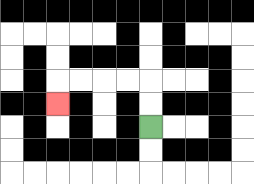{'start': '[6, 5]', 'end': '[2, 4]', 'path_directions': 'U,U,L,L,L,L,D', 'path_coordinates': '[[6, 5], [6, 4], [6, 3], [5, 3], [4, 3], [3, 3], [2, 3], [2, 4]]'}